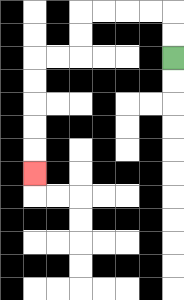{'start': '[7, 2]', 'end': '[1, 7]', 'path_directions': 'U,U,L,L,L,L,D,D,L,L,D,D,D,D,D', 'path_coordinates': '[[7, 2], [7, 1], [7, 0], [6, 0], [5, 0], [4, 0], [3, 0], [3, 1], [3, 2], [2, 2], [1, 2], [1, 3], [1, 4], [1, 5], [1, 6], [1, 7]]'}